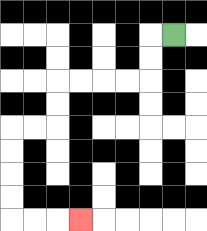{'start': '[7, 1]', 'end': '[3, 9]', 'path_directions': 'L,D,D,L,L,L,L,D,D,L,L,D,D,D,D,R,R,R', 'path_coordinates': '[[7, 1], [6, 1], [6, 2], [6, 3], [5, 3], [4, 3], [3, 3], [2, 3], [2, 4], [2, 5], [1, 5], [0, 5], [0, 6], [0, 7], [0, 8], [0, 9], [1, 9], [2, 9], [3, 9]]'}